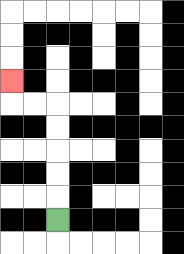{'start': '[2, 9]', 'end': '[0, 3]', 'path_directions': 'U,U,U,U,U,L,L,U', 'path_coordinates': '[[2, 9], [2, 8], [2, 7], [2, 6], [2, 5], [2, 4], [1, 4], [0, 4], [0, 3]]'}